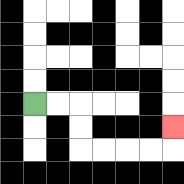{'start': '[1, 4]', 'end': '[7, 5]', 'path_directions': 'R,R,D,D,R,R,R,R,U', 'path_coordinates': '[[1, 4], [2, 4], [3, 4], [3, 5], [3, 6], [4, 6], [5, 6], [6, 6], [7, 6], [7, 5]]'}